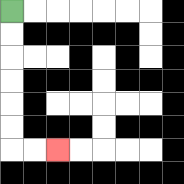{'start': '[0, 0]', 'end': '[2, 6]', 'path_directions': 'D,D,D,D,D,D,R,R', 'path_coordinates': '[[0, 0], [0, 1], [0, 2], [0, 3], [0, 4], [0, 5], [0, 6], [1, 6], [2, 6]]'}